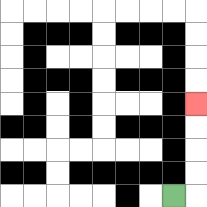{'start': '[7, 8]', 'end': '[8, 4]', 'path_directions': 'R,U,U,U,U', 'path_coordinates': '[[7, 8], [8, 8], [8, 7], [8, 6], [8, 5], [8, 4]]'}